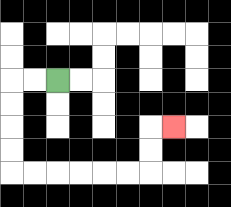{'start': '[2, 3]', 'end': '[7, 5]', 'path_directions': 'L,L,D,D,D,D,R,R,R,R,R,R,U,U,R', 'path_coordinates': '[[2, 3], [1, 3], [0, 3], [0, 4], [0, 5], [0, 6], [0, 7], [1, 7], [2, 7], [3, 7], [4, 7], [5, 7], [6, 7], [6, 6], [6, 5], [7, 5]]'}